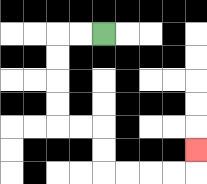{'start': '[4, 1]', 'end': '[8, 6]', 'path_directions': 'L,L,D,D,D,D,R,R,D,D,R,R,R,R,U', 'path_coordinates': '[[4, 1], [3, 1], [2, 1], [2, 2], [2, 3], [2, 4], [2, 5], [3, 5], [4, 5], [4, 6], [4, 7], [5, 7], [6, 7], [7, 7], [8, 7], [8, 6]]'}